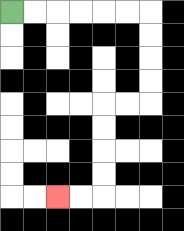{'start': '[0, 0]', 'end': '[2, 8]', 'path_directions': 'R,R,R,R,R,R,D,D,D,D,L,L,D,D,D,D,L,L', 'path_coordinates': '[[0, 0], [1, 0], [2, 0], [3, 0], [4, 0], [5, 0], [6, 0], [6, 1], [6, 2], [6, 3], [6, 4], [5, 4], [4, 4], [4, 5], [4, 6], [4, 7], [4, 8], [3, 8], [2, 8]]'}